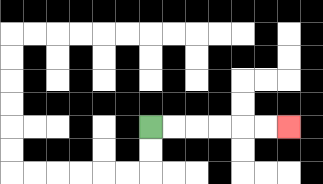{'start': '[6, 5]', 'end': '[12, 5]', 'path_directions': 'R,R,R,R,R,R', 'path_coordinates': '[[6, 5], [7, 5], [8, 5], [9, 5], [10, 5], [11, 5], [12, 5]]'}